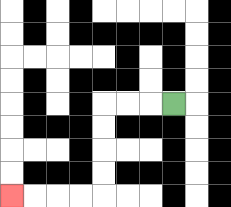{'start': '[7, 4]', 'end': '[0, 8]', 'path_directions': 'L,L,L,D,D,D,D,L,L,L,L', 'path_coordinates': '[[7, 4], [6, 4], [5, 4], [4, 4], [4, 5], [4, 6], [4, 7], [4, 8], [3, 8], [2, 8], [1, 8], [0, 8]]'}